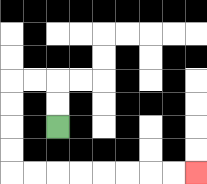{'start': '[2, 5]', 'end': '[8, 7]', 'path_directions': 'U,U,L,L,D,D,D,D,R,R,R,R,R,R,R,R', 'path_coordinates': '[[2, 5], [2, 4], [2, 3], [1, 3], [0, 3], [0, 4], [0, 5], [0, 6], [0, 7], [1, 7], [2, 7], [3, 7], [4, 7], [5, 7], [6, 7], [7, 7], [8, 7]]'}